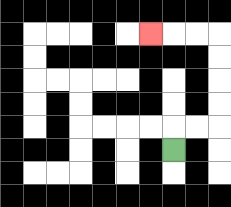{'start': '[7, 6]', 'end': '[6, 1]', 'path_directions': 'U,R,R,U,U,U,U,L,L,L', 'path_coordinates': '[[7, 6], [7, 5], [8, 5], [9, 5], [9, 4], [9, 3], [9, 2], [9, 1], [8, 1], [7, 1], [6, 1]]'}